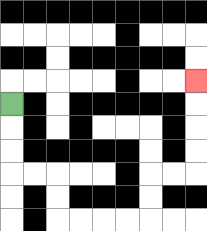{'start': '[0, 4]', 'end': '[8, 3]', 'path_directions': 'D,D,D,R,R,D,D,R,R,R,R,U,U,R,R,U,U,U,U', 'path_coordinates': '[[0, 4], [0, 5], [0, 6], [0, 7], [1, 7], [2, 7], [2, 8], [2, 9], [3, 9], [4, 9], [5, 9], [6, 9], [6, 8], [6, 7], [7, 7], [8, 7], [8, 6], [8, 5], [8, 4], [8, 3]]'}